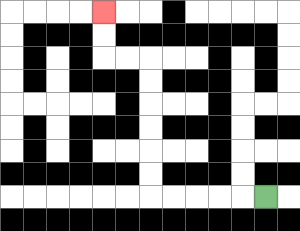{'start': '[11, 8]', 'end': '[4, 0]', 'path_directions': 'L,L,L,L,L,U,U,U,U,U,U,L,L,U,U', 'path_coordinates': '[[11, 8], [10, 8], [9, 8], [8, 8], [7, 8], [6, 8], [6, 7], [6, 6], [6, 5], [6, 4], [6, 3], [6, 2], [5, 2], [4, 2], [4, 1], [4, 0]]'}